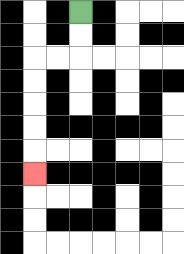{'start': '[3, 0]', 'end': '[1, 7]', 'path_directions': 'D,D,L,L,D,D,D,D,D', 'path_coordinates': '[[3, 0], [3, 1], [3, 2], [2, 2], [1, 2], [1, 3], [1, 4], [1, 5], [1, 6], [1, 7]]'}